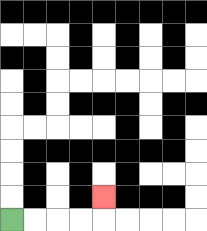{'start': '[0, 9]', 'end': '[4, 8]', 'path_directions': 'R,R,R,R,U', 'path_coordinates': '[[0, 9], [1, 9], [2, 9], [3, 9], [4, 9], [4, 8]]'}